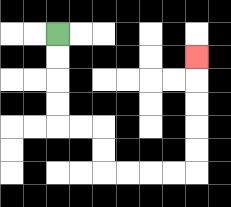{'start': '[2, 1]', 'end': '[8, 2]', 'path_directions': 'D,D,D,D,R,R,D,D,R,R,R,R,U,U,U,U,U', 'path_coordinates': '[[2, 1], [2, 2], [2, 3], [2, 4], [2, 5], [3, 5], [4, 5], [4, 6], [4, 7], [5, 7], [6, 7], [7, 7], [8, 7], [8, 6], [8, 5], [8, 4], [8, 3], [8, 2]]'}